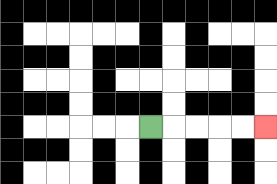{'start': '[6, 5]', 'end': '[11, 5]', 'path_directions': 'R,R,R,R,R', 'path_coordinates': '[[6, 5], [7, 5], [8, 5], [9, 5], [10, 5], [11, 5]]'}